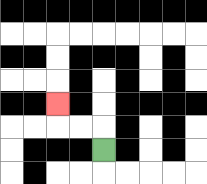{'start': '[4, 6]', 'end': '[2, 4]', 'path_directions': 'U,L,L,U', 'path_coordinates': '[[4, 6], [4, 5], [3, 5], [2, 5], [2, 4]]'}